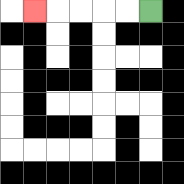{'start': '[6, 0]', 'end': '[1, 0]', 'path_directions': 'L,L,L,L,L', 'path_coordinates': '[[6, 0], [5, 0], [4, 0], [3, 0], [2, 0], [1, 0]]'}